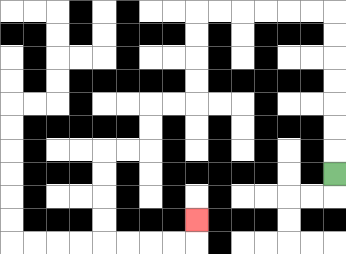{'start': '[14, 7]', 'end': '[8, 9]', 'path_directions': 'U,U,U,U,U,U,U,L,L,L,L,L,L,D,D,D,D,L,L,D,D,L,L,D,D,D,D,R,R,R,R,U', 'path_coordinates': '[[14, 7], [14, 6], [14, 5], [14, 4], [14, 3], [14, 2], [14, 1], [14, 0], [13, 0], [12, 0], [11, 0], [10, 0], [9, 0], [8, 0], [8, 1], [8, 2], [8, 3], [8, 4], [7, 4], [6, 4], [6, 5], [6, 6], [5, 6], [4, 6], [4, 7], [4, 8], [4, 9], [4, 10], [5, 10], [6, 10], [7, 10], [8, 10], [8, 9]]'}